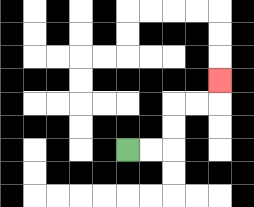{'start': '[5, 6]', 'end': '[9, 3]', 'path_directions': 'R,R,U,U,R,R,U', 'path_coordinates': '[[5, 6], [6, 6], [7, 6], [7, 5], [7, 4], [8, 4], [9, 4], [9, 3]]'}